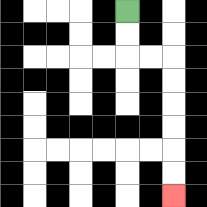{'start': '[5, 0]', 'end': '[7, 8]', 'path_directions': 'D,D,R,R,D,D,D,D,D,D', 'path_coordinates': '[[5, 0], [5, 1], [5, 2], [6, 2], [7, 2], [7, 3], [7, 4], [7, 5], [7, 6], [7, 7], [7, 8]]'}